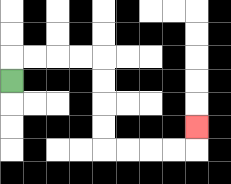{'start': '[0, 3]', 'end': '[8, 5]', 'path_directions': 'U,R,R,R,R,D,D,D,D,R,R,R,R,U', 'path_coordinates': '[[0, 3], [0, 2], [1, 2], [2, 2], [3, 2], [4, 2], [4, 3], [4, 4], [4, 5], [4, 6], [5, 6], [6, 6], [7, 6], [8, 6], [8, 5]]'}